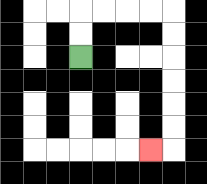{'start': '[3, 2]', 'end': '[6, 6]', 'path_directions': 'U,U,R,R,R,R,D,D,D,D,D,D,L', 'path_coordinates': '[[3, 2], [3, 1], [3, 0], [4, 0], [5, 0], [6, 0], [7, 0], [7, 1], [7, 2], [7, 3], [7, 4], [7, 5], [7, 6], [6, 6]]'}